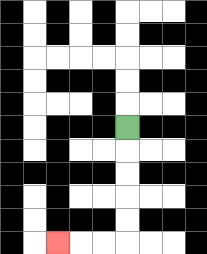{'start': '[5, 5]', 'end': '[2, 10]', 'path_directions': 'D,D,D,D,D,L,L,L', 'path_coordinates': '[[5, 5], [5, 6], [5, 7], [5, 8], [5, 9], [5, 10], [4, 10], [3, 10], [2, 10]]'}